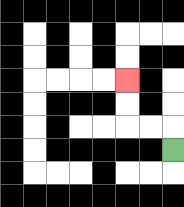{'start': '[7, 6]', 'end': '[5, 3]', 'path_directions': 'U,L,L,U,U', 'path_coordinates': '[[7, 6], [7, 5], [6, 5], [5, 5], [5, 4], [5, 3]]'}